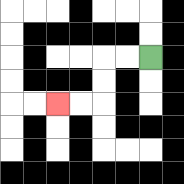{'start': '[6, 2]', 'end': '[2, 4]', 'path_directions': 'L,L,D,D,L,L', 'path_coordinates': '[[6, 2], [5, 2], [4, 2], [4, 3], [4, 4], [3, 4], [2, 4]]'}